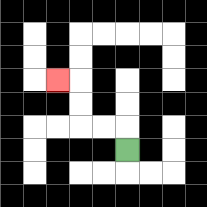{'start': '[5, 6]', 'end': '[2, 3]', 'path_directions': 'U,L,L,U,U,L', 'path_coordinates': '[[5, 6], [5, 5], [4, 5], [3, 5], [3, 4], [3, 3], [2, 3]]'}